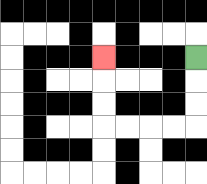{'start': '[8, 2]', 'end': '[4, 2]', 'path_directions': 'D,D,D,L,L,L,L,U,U,U', 'path_coordinates': '[[8, 2], [8, 3], [8, 4], [8, 5], [7, 5], [6, 5], [5, 5], [4, 5], [4, 4], [4, 3], [4, 2]]'}